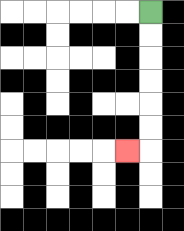{'start': '[6, 0]', 'end': '[5, 6]', 'path_directions': 'D,D,D,D,D,D,L', 'path_coordinates': '[[6, 0], [6, 1], [6, 2], [6, 3], [6, 4], [6, 5], [6, 6], [5, 6]]'}